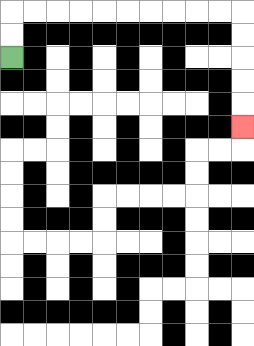{'start': '[0, 2]', 'end': '[10, 5]', 'path_directions': 'U,U,R,R,R,R,R,R,R,R,R,R,D,D,D,D,D', 'path_coordinates': '[[0, 2], [0, 1], [0, 0], [1, 0], [2, 0], [3, 0], [4, 0], [5, 0], [6, 0], [7, 0], [8, 0], [9, 0], [10, 0], [10, 1], [10, 2], [10, 3], [10, 4], [10, 5]]'}